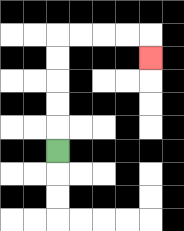{'start': '[2, 6]', 'end': '[6, 2]', 'path_directions': 'U,U,U,U,U,R,R,R,R,D', 'path_coordinates': '[[2, 6], [2, 5], [2, 4], [2, 3], [2, 2], [2, 1], [3, 1], [4, 1], [5, 1], [6, 1], [6, 2]]'}